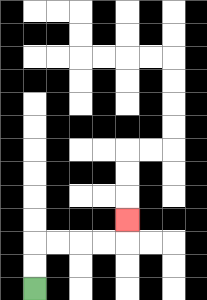{'start': '[1, 12]', 'end': '[5, 9]', 'path_directions': 'U,U,R,R,R,R,U', 'path_coordinates': '[[1, 12], [1, 11], [1, 10], [2, 10], [3, 10], [4, 10], [5, 10], [5, 9]]'}